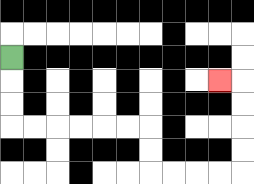{'start': '[0, 2]', 'end': '[9, 3]', 'path_directions': 'D,D,D,R,R,R,R,R,R,D,D,R,R,R,R,U,U,U,U,L', 'path_coordinates': '[[0, 2], [0, 3], [0, 4], [0, 5], [1, 5], [2, 5], [3, 5], [4, 5], [5, 5], [6, 5], [6, 6], [6, 7], [7, 7], [8, 7], [9, 7], [10, 7], [10, 6], [10, 5], [10, 4], [10, 3], [9, 3]]'}